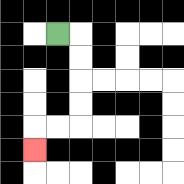{'start': '[2, 1]', 'end': '[1, 6]', 'path_directions': 'R,D,D,D,D,L,L,D', 'path_coordinates': '[[2, 1], [3, 1], [3, 2], [3, 3], [3, 4], [3, 5], [2, 5], [1, 5], [1, 6]]'}